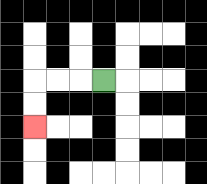{'start': '[4, 3]', 'end': '[1, 5]', 'path_directions': 'L,L,L,D,D', 'path_coordinates': '[[4, 3], [3, 3], [2, 3], [1, 3], [1, 4], [1, 5]]'}